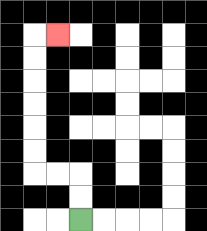{'start': '[3, 9]', 'end': '[2, 1]', 'path_directions': 'U,U,L,L,U,U,U,U,U,U,R', 'path_coordinates': '[[3, 9], [3, 8], [3, 7], [2, 7], [1, 7], [1, 6], [1, 5], [1, 4], [1, 3], [1, 2], [1, 1], [2, 1]]'}